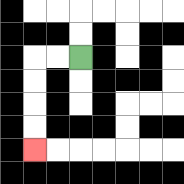{'start': '[3, 2]', 'end': '[1, 6]', 'path_directions': 'L,L,D,D,D,D', 'path_coordinates': '[[3, 2], [2, 2], [1, 2], [1, 3], [1, 4], [1, 5], [1, 6]]'}